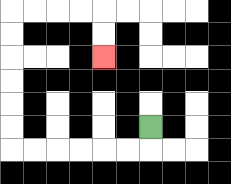{'start': '[6, 5]', 'end': '[4, 2]', 'path_directions': 'D,L,L,L,L,L,L,U,U,U,U,U,U,R,R,R,R,D,D', 'path_coordinates': '[[6, 5], [6, 6], [5, 6], [4, 6], [3, 6], [2, 6], [1, 6], [0, 6], [0, 5], [0, 4], [0, 3], [0, 2], [0, 1], [0, 0], [1, 0], [2, 0], [3, 0], [4, 0], [4, 1], [4, 2]]'}